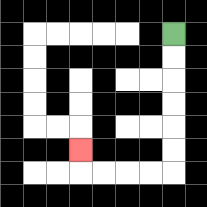{'start': '[7, 1]', 'end': '[3, 6]', 'path_directions': 'D,D,D,D,D,D,L,L,L,L,U', 'path_coordinates': '[[7, 1], [7, 2], [7, 3], [7, 4], [7, 5], [7, 6], [7, 7], [6, 7], [5, 7], [4, 7], [3, 7], [3, 6]]'}